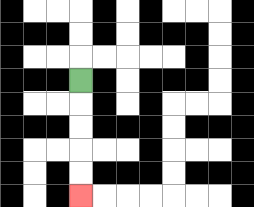{'start': '[3, 3]', 'end': '[3, 8]', 'path_directions': 'D,D,D,D,D', 'path_coordinates': '[[3, 3], [3, 4], [3, 5], [3, 6], [3, 7], [3, 8]]'}